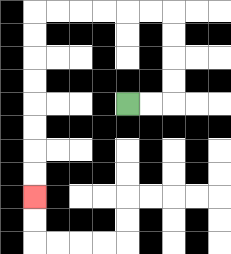{'start': '[5, 4]', 'end': '[1, 8]', 'path_directions': 'R,R,U,U,U,U,L,L,L,L,L,L,D,D,D,D,D,D,D,D', 'path_coordinates': '[[5, 4], [6, 4], [7, 4], [7, 3], [7, 2], [7, 1], [7, 0], [6, 0], [5, 0], [4, 0], [3, 0], [2, 0], [1, 0], [1, 1], [1, 2], [1, 3], [1, 4], [1, 5], [1, 6], [1, 7], [1, 8]]'}